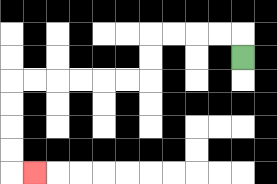{'start': '[10, 2]', 'end': '[1, 7]', 'path_directions': 'U,L,L,L,L,D,D,L,L,L,L,L,L,D,D,D,D,R', 'path_coordinates': '[[10, 2], [10, 1], [9, 1], [8, 1], [7, 1], [6, 1], [6, 2], [6, 3], [5, 3], [4, 3], [3, 3], [2, 3], [1, 3], [0, 3], [0, 4], [0, 5], [0, 6], [0, 7], [1, 7]]'}